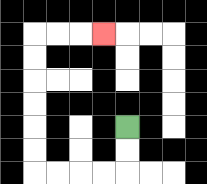{'start': '[5, 5]', 'end': '[4, 1]', 'path_directions': 'D,D,L,L,L,L,U,U,U,U,U,U,R,R,R', 'path_coordinates': '[[5, 5], [5, 6], [5, 7], [4, 7], [3, 7], [2, 7], [1, 7], [1, 6], [1, 5], [1, 4], [1, 3], [1, 2], [1, 1], [2, 1], [3, 1], [4, 1]]'}